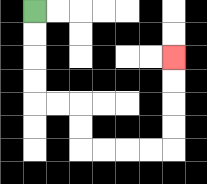{'start': '[1, 0]', 'end': '[7, 2]', 'path_directions': 'D,D,D,D,R,R,D,D,R,R,R,R,U,U,U,U', 'path_coordinates': '[[1, 0], [1, 1], [1, 2], [1, 3], [1, 4], [2, 4], [3, 4], [3, 5], [3, 6], [4, 6], [5, 6], [6, 6], [7, 6], [7, 5], [7, 4], [7, 3], [7, 2]]'}